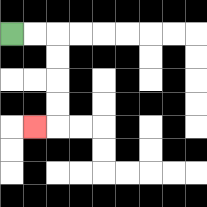{'start': '[0, 1]', 'end': '[1, 5]', 'path_directions': 'R,R,D,D,D,D,L', 'path_coordinates': '[[0, 1], [1, 1], [2, 1], [2, 2], [2, 3], [2, 4], [2, 5], [1, 5]]'}